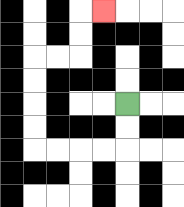{'start': '[5, 4]', 'end': '[4, 0]', 'path_directions': 'D,D,L,L,L,L,U,U,U,U,R,R,U,U,R', 'path_coordinates': '[[5, 4], [5, 5], [5, 6], [4, 6], [3, 6], [2, 6], [1, 6], [1, 5], [1, 4], [1, 3], [1, 2], [2, 2], [3, 2], [3, 1], [3, 0], [4, 0]]'}